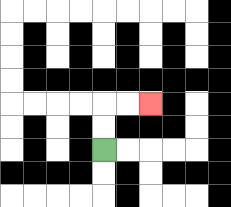{'start': '[4, 6]', 'end': '[6, 4]', 'path_directions': 'U,U,R,R', 'path_coordinates': '[[4, 6], [4, 5], [4, 4], [5, 4], [6, 4]]'}